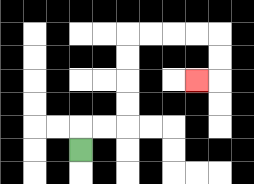{'start': '[3, 6]', 'end': '[8, 3]', 'path_directions': 'U,R,R,U,U,U,U,R,R,R,R,D,D,L', 'path_coordinates': '[[3, 6], [3, 5], [4, 5], [5, 5], [5, 4], [5, 3], [5, 2], [5, 1], [6, 1], [7, 1], [8, 1], [9, 1], [9, 2], [9, 3], [8, 3]]'}